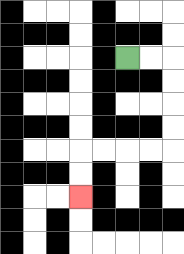{'start': '[5, 2]', 'end': '[3, 8]', 'path_directions': 'R,R,D,D,D,D,L,L,L,L,D,D', 'path_coordinates': '[[5, 2], [6, 2], [7, 2], [7, 3], [7, 4], [7, 5], [7, 6], [6, 6], [5, 6], [4, 6], [3, 6], [3, 7], [3, 8]]'}